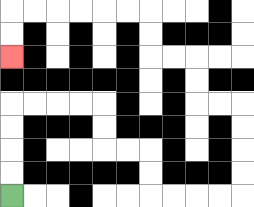{'start': '[0, 8]', 'end': '[0, 2]', 'path_directions': 'U,U,U,U,R,R,R,R,D,D,R,R,D,D,R,R,R,R,U,U,U,U,L,L,U,U,L,L,U,U,L,L,L,L,L,L,D,D', 'path_coordinates': '[[0, 8], [0, 7], [0, 6], [0, 5], [0, 4], [1, 4], [2, 4], [3, 4], [4, 4], [4, 5], [4, 6], [5, 6], [6, 6], [6, 7], [6, 8], [7, 8], [8, 8], [9, 8], [10, 8], [10, 7], [10, 6], [10, 5], [10, 4], [9, 4], [8, 4], [8, 3], [8, 2], [7, 2], [6, 2], [6, 1], [6, 0], [5, 0], [4, 0], [3, 0], [2, 0], [1, 0], [0, 0], [0, 1], [0, 2]]'}